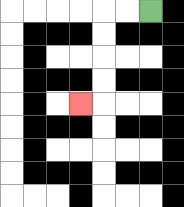{'start': '[6, 0]', 'end': '[3, 4]', 'path_directions': 'L,L,D,D,D,D,L', 'path_coordinates': '[[6, 0], [5, 0], [4, 0], [4, 1], [4, 2], [4, 3], [4, 4], [3, 4]]'}